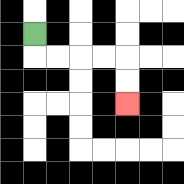{'start': '[1, 1]', 'end': '[5, 4]', 'path_directions': 'D,R,R,R,R,D,D', 'path_coordinates': '[[1, 1], [1, 2], [2, 2], [3, 2], [4, 2], [5, 2], [5, 3], [5, 4]]'}